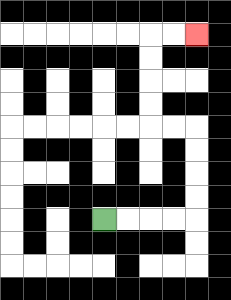{'start': '[4, 9]', 'end': '[8, 1]', 'path_directions': 'R,R,R,R,U,U,U,U,L,L,U,U,U,U,R,R', 'path_coordinates': '[[4, 9], [5, 9], [6, 9], [7, 9], [8, 9], [8, 8], [8, 7], [8, 6], [8, 5], [7, 5], [6, 5], [6, 4], [6, 3], [6, 2], [6, 1], [7, 1], [8, 1]]'}